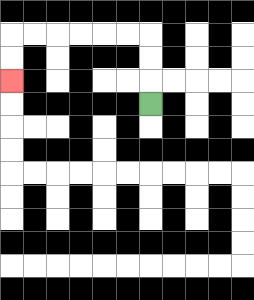{'start': '[6, 4]', 'end': '[0, 3]', 'path_directions': 'U,U,U,L,L,L,L,L,L,D,D', 'path_coordinates': '[[6, 4], [6, 3], [6, 2], [6, 1], [5, 1], [4, 1], [3, 1], [2, 1], [1, 1], [0, 1], [0, 2], [0, 3]]'}